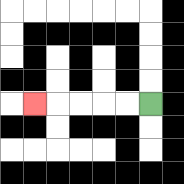{'start': '[6, 4]', 'end': '[1, 4]', 'path_directions': 'L,L,L,L,L', 'path_coordinates': '[[6, 4], [5, 4], [4, 4], [3, 4], [2, 4], [1, 4]]'}